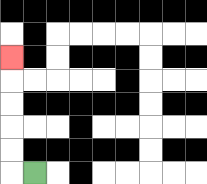{'start': '[1, 7]', 'end': '[0, 2]', 'path_directions': 'L,U,U,U,U,U', 'path_coordinates': '[[1, 7], [0, 7], [0, 6], [0, 5], [0, 4], [0, 3], [0, 2]]'}